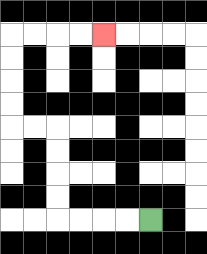{'start': '[6, 9]', 'end': '[4, 1]', 'path_directions': 'L,L,L,L,U,U,U,U,L,L,U,U,U,U,R,R,R,R', 'path_coordinates': '[[6, 9], [5, 9], [4, 9], [3, 9], [2, 9], [2, 8], [2, 7], [2, 6], [2, 5], [1, 5], [0, 5], [0, 4], [0, 3], [0, 2], [0, 1], [1, 1], [2, 1], [3, 1], [4, 1]]'}